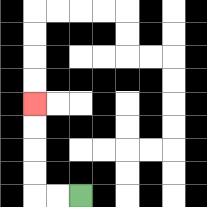{'start': '[3, 8]', 'end': '[1, 4]', 'path_directions': 'L,L,U,U,U,U', 'path_coordinates': '[[3, 8], [2, 8], [1, 8], [1, 7], [1, 6], [1, 5], [1, 4]]'}